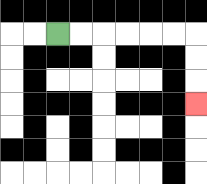{'start': '[2, 1]', 'end': '[8, 4]', 'path_directions': 'R,R,R,R,R,R,D,D,D', 'path_coordinates': '[[2, 1], [3, 1], [4, 1], [5, 1], [6, 1], [7, 1], [8, 1], [8, 2], [8, 3], [8, 4]]'}